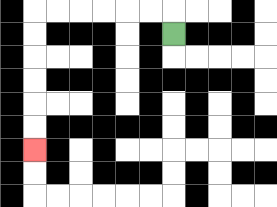{'start': '[7, 1]', 'end': '[1, 6]', 'path_directions': 'U,L,L,L,L,L,L,D,D,D,D,D,D', 'path_coordinates': '[[7, 1], [7, 0], [6, 0], [5, 0], [4, 0], [3, 0], [2, 0], [1, 0], [1, 1], [1, 2], [1, 3], [1, 4], [1, 5], [1, 6]]'}